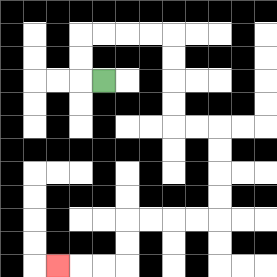{'start': '[4, 3]', 'end': '[2, 11]', 'path_directions': 'L,U,U,R,R,R,R,D,D,D,D,R,R,D,D,D,D,L,L,L,L,D,D,L,L,L', 'path_coordinates': '[[4, 3], [3, 3], [3, 2], [3, 1], [4, 1], [5, 1], [6, 1], [7, 1], [7, 2], [7, 3], [7, 4], [7, 5], [8, 5], [9, 5], [9, 6], [9, 7], [9, 8], [9, 9], [8, 9], [7, 9], [6, 9], [5, 9], [5, 10], [5, 11], [4, 11], [3, 11], [2, 11]]'}